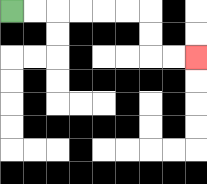{'start': '[0, 0]', 'end': '[8, 2]', 'path_directions': 'R,R,R,R,R,R,D,D,R,R', 'path_coordinates': '[[0, 0], [1, 0], [2, 0], [3, 0], [4, 0], [5, 0], [6, 0], [6, 1], [6, 2], [7, 2], [8, 2]]'}